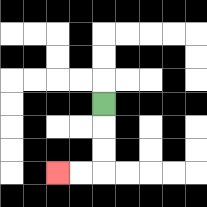{'start': '[4, 4]', 'end': '[2, 7]', 'path_directions': 'D,D,D,L,L', 'path_coordinates': '[[4, 4], [4, 5], [4, 6], [4, 7], [3, 7], [2, 7]]'}